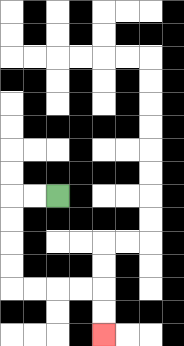{'start': '[2, 8]', 'end': '[4, 14]', 'path_directions': 'L,L,D,D,D,D,R,R,R,R,D,D', 'path_coordinates': '[[2, 8], [1, 8], [0, 8], [0, 9], [0, 10], [0, 11], [0, 12], [1, 12], [2, 12], [3, 12], [4, 12], [4, 13], [4, 14]]'}